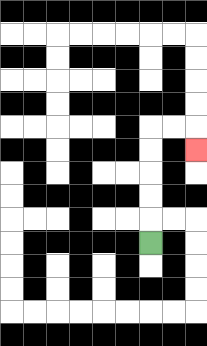{'start': '[6, 10]', 'end': '[8, 6]', 'path_directions': 'U,U,U,U,U,R,R,D', 'path_coordinates': '[[6, 10], [6, 9], [6, 8], [6, 7], [6, 6], [6, 5], [7, 5], [8, 5], [8, 6]]'}